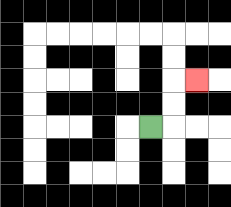{'start': '[6, 5]', 'end': '[8, 3]', 'path_directions': 'R,U,U,R', 'path_coordinates': '[[6, 5], [7, 5], [7, 4], [7, 3], [8, 3]]'}